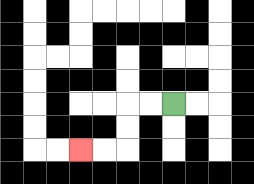{'start': '[7, 4]', 'end': '[3, 6]', 'path_directions': 'L,L,D,D,L,L', 'path_coordinates': '[[7, 4], [6, 4], [5, 4], [5, 5], [5, 6], [4, 6], [3, 6]]'}